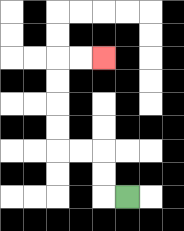{'start': '[5, 8]', 'end': '[4, 2]', 'path_directions': 'L,U,U,L,L,U,U,U,U,R,R', 'path_coordinates': '[[5, 8], [4, 8], [4, 7], [4, 6], [3, 6], [2, 6], [2, 5], [2, 4], [2, 3], [2, 2], [3, 2], [4, 2]]'}